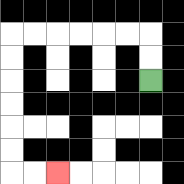{'start': '[6, 3]', 'end': '[2, 7]', 'path_directions': 'U,U,L,L,L,L,L,L,D,D,D,D,D,D,R,R', 'path_coordinates': '[[6, 3], [6, 2], [6, 1], [5, 1], [4, 1], [3, 1], [2, 1], [1, 1], [0, 1], [0, 2], [0, 3], [0, 4], [0, 5], [0, 6], [0, 7], [1, 7], [2, 7]]'}